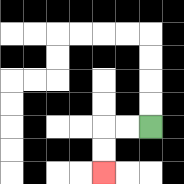{'start': '[6, 5]', 'end': '[4, 7]', 'path_directions': 'L,L,D,D', 'path_coordinates': '[[6, 5], [5, 5], [4, 5], [4, 6], [4, 7]]'}